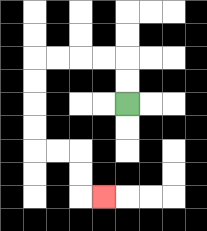{'start': '[5, 4]', 'end': '[4, 8]', 'path_directions': 'U,U,L,L,L,L,D,D,D,D,R,R,D,D,R', 'path_coordinates': '[[5, 4], [5, 3], [5, 2], [4, 2], [3, 2], [2, 2], [1, 2], [1, 3], [1, 4], [1, 5], [1, 6], [2, 6], [3, 6], [3, 7], [3, 8], [4, 8]]'}